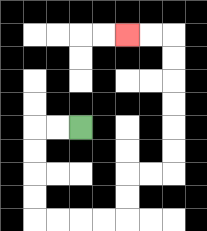{'start': '[3, 5]', 'end': '[5, 1]', 'path_directions': 'L,L,D,D,D,D,R,R,R,R,U,U,R,R,U,U,U,U,U,U,L,L', 'path_coordinates': '[[3, 5], [2, 5], [1, 5], [1, 6], [1, 7], [1, 8], [1, 9], [2, 9], [3, 9], [4, 9], [5, 9], [5, 8], [5, 7], [6, 7], [7, 7], [7, 6], [7, 5], [7, 4], [7, 3], [7, 2], [7, 1], [6, 1], [5, 1]]'}